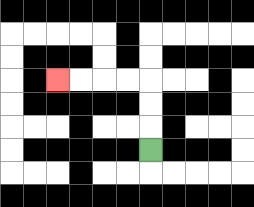{'start': '[6, 6]', 'end': '[2, 3]', 'path_directions': 'U,U,U,L,L,L,L', 'path_coordinates': '[[6, 6], [6, 5], [6, 4], [6, 3], [5, 3], [4, 3], [3, 3], [2, 3]]'}